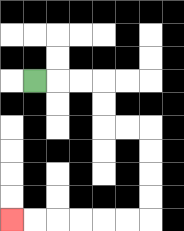{'start': '[1, 3]', 'end': '[0, 9]', 'path_directions': 'R,R,R,D,D,R,R,D,D,D,D,L,L,L,L,L,L', 'path_coordinates': '[[1, 3], [2, 3], [3, 3], [4, 3], [4, 4], [4, 5], [5, 5], [6, 5], [6, 6], [6, 7], [6, 8], [6, 9], [5, 9], [4, 9], [3, 9], [2, 9], [1, 9], [0, 9]]'}